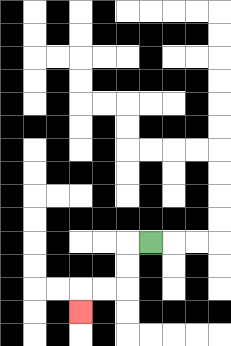{'start': '[6, 10]', 'end': '[3, 13]', 'path_directions': 'L,D,D,L,L,D', 'path_coordinates': '[[6, 10], [5, 10], [5, 11], [5, 12], [4, 12], [3, 12], [3, 13]]'}